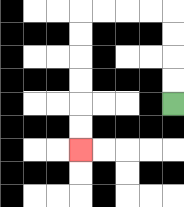{'start': '[7, 4]', 'end': '[3, 6]', 'path_directions': 'U,U,U,U,L,L,L,L,D,D,D,D,D,D', 'path_coordinates': '[[7, 4], [7, 3], [7, 2], [7, 1], [7, 0], [6, 0], [5, 0], [4, 0], [3, 0], [3, 1], [3, 2], [3, 3], [3, 4], [3, 5], [3, 6]]'}